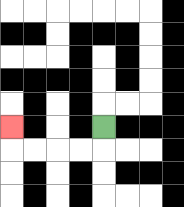{'start': '[4, 5]', 'end': '[0, 5]', 'path_directions': 'D,L,L,L,L,U', 'path_coordinates': '[[4, 5], [4, 6], [3, 6], [2, 6], [1, 6], [0, 6], [0, 5]]'}